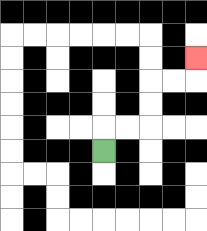{'start': '[4, 6]', 'end': '[8, 2]', 'path_directions': 'U,R,R,U,U,R,R,U', 'path_coordinates': '[[4, 6], [4, 5], [5, 5], [6, 5], [6, 4], [6, 3], [7, 3], [8, 3], [8, 2]]'}